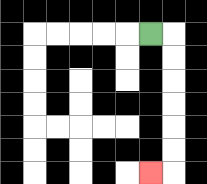{'start': '[6, 1]', 'end': '[6, 7]', 'path_directions': 'R,D,D,D,D,D,D,L', 'path_coordinates': '[[6, 1], [7, 1], [7, 2], [7, 3], [7, 4], [7, 5], [7, 6], [7, 7], [6, 7]]'}